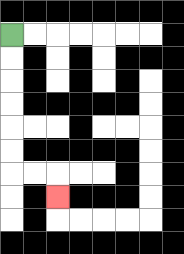{'start': '[0, 1]', 'end': '[2, 8]', 'path_directions': 'D,D,D,D,D,D,R,R,D', 'path_coordinates': '[[0, 1], [0, 2], [0, 3], [0, 4], [0, 5], [0, 6], [0, 7], [1, 7], [2, 7], [2, 8]]'}